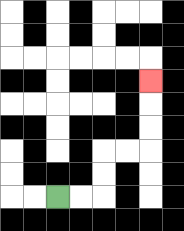{'start': '[2, 8]', 'end': '[6, 3]', 'path_directions': 'R,R,U,U,R,R,U,U,U', 'path_coordinates': '[[2, 8], [3, 8], [4, 8], [4, 7], [4, 6], [5, 6], [6, 6], [6, 5], [6, 4], [6, 3]]'}